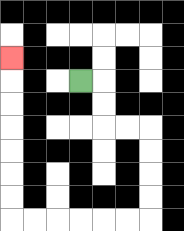{'start': '[3, 3]', 'end': '[0, 2]', 'path_directions': 'R,D,D,R,R,D,D,D,D,L,L,L,L,L,L,U,U,U,U,U,U,U', 'path_coordinates': '[[3, 3], [4, 3], [4, 4], [4, 5], [5, 5], [6, 5], [6, 6], [6, 7], [6, 8], [6, 9], [5, 9], [4, 9], [3, 9], [2, 9], [1, 9], [0, 9], [0, 8], [0, 7], [0, 6], [0, 5], [0, 4], [0, 3], [0, 2]]'}